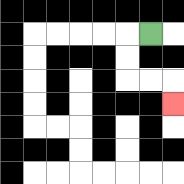{'start': '[6, 1]', 'end': '[7, 4]', 'path_directions': 'L,D,D,R,R,D', 'path_coordinates': '[[6, 1], [5, 1], [5, 2], [5, 3], [6, 3], [7, 3], [7, 4]]'}